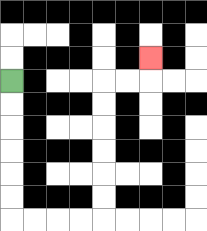{'start': '[0, 3]', 'end': '[6, 2]', 'path_directions': 'D,D,D,D,D,D,R,R,R,R,U,U,U,U,U,U,R,R,U', 'path_coordinates': '[[0, 3], [0, 4], [0, 5], [0, 6], [0, 7], [0, 8], [0, 9], [1, 9], [2, 9], [3, 9], [4, 9], [4, 8], [4, 7], [4, 6], [4, 5], [4, 4], [4, 3], [5, 3], [6, 3], [6, 2]]'}